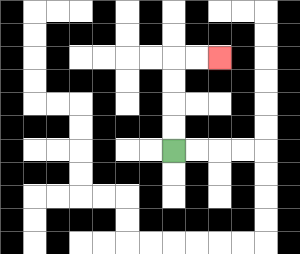{'start': '[7, 6]', 'end': '[9, 2]', 'path_directions': 'U,U,U,U,R,R', 'path_coordinates': '[[7, 6], [7, 5], [7, 4], [7, 3], [7, 2], [8, 2], [9, 2]]'}